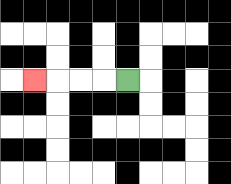{'start': '[5, 3]', 'end': '[1, 3]', 'path_directions': 'L,L,L,L', 'path_coordinates': '[[5, 3], [4, 3], [3, 3], [2, 3], [1, 3]]'}